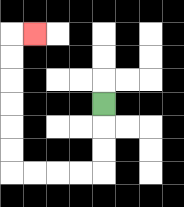{'start': '[4, 4]', 'end': '[1, 1]', 'path_directions': 'D,D,D,L,L,L,L,U,U,U,U,U,U,R', 'path_coordinates': '[[4, 4], [4, 5], [4, 6], [4, 7], [3, 7], [2, 7], [1, 7], [0, 7], [0, 6], [0, 5], [0, 4], [0, 3], [0, 2], [0, 1], [1, 1]]'}